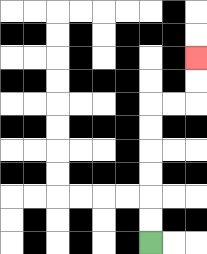{'start': '[6, 10]', 'end': '[8, 2]', 'path_directions': 'U,U,U,U,U,U,R,R,U,U', 'path_coordinates': '[[6, 10], [6, 9], [6, 8], [6, 7], [6, 6], [6, 5], [6, 4], [7, 4], [8, 4], [8, 3], [8, 2]]'}